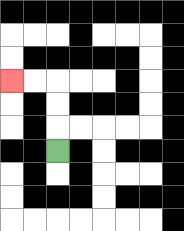{'start': '[2, 6]', 'end': '[0, 3]', 'path_directions': 'U,U,U,L,L', 'path_coordinates': '[[2, 6], [2, 5], [2, 4], [2, 3], [1, 3], [0, 3]]'}